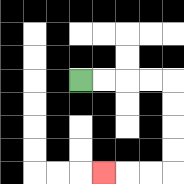{'start': '[3, 3]', 'end': '[4, 7]', 'path_directions': 'R,R,R,R,D,D,D,D,L,L,L', 'path_coordinates': '[[3, 3], [4, 3], [5, 3], [6, 3], [7, 3], [7, 4], [7, 5], [7, 6], [7, 7], [6, 7], [5, 7], [4, 7]]'}